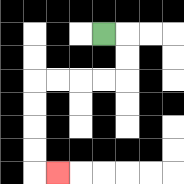{'start': '[4, 1]', 'end': '[2, 7]', 'path_directions': 'R,D,D,L,L,L,L,D,D,D,D,R', 'path_coordinates': '[[4, 1], [5, 1], [5, 2], [5, 3], [4, 3], [3, 3], [2, 3], [1, 3], [1, 4], [1, 5], [1, 6], [1, 7], [2, 7]]'}